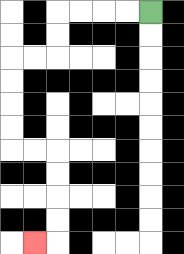{'start': '[6, 0]', 'end': '[1, 10]', 'path_directions': 'L,L,L,L,D,D,L,L,D,D,D,D,R,R,D,D,D,D,L', 'path_coordinates': '[[6, 0], [5, 0], [4, 0], [3, 0], [2, 0], [2, 1], [2, 2], [1, 2], [0, 2], [0, 3], [0, 4], [0, 5], [0, 6], [1, 6], [2, 6], [2, 7], [2, 8], [2, 9], [2, 10], [1, 10]]'}